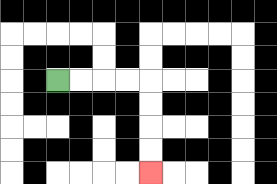{'start': '[2, 3]', 'end': '[6, 7]', 'path_directions': 'R,R,R,R,D,D,D,D', 'path_coordinates': '[[2, 3], [3, 3], [4, 3], [5, 3], [6, 3], [6, 4], [6, 5], [6, 6], [6, 7]]'}